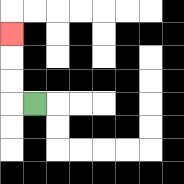{'start': '[1, 4]', 'end': '[0, 1]', 'path_directions': 'L,U,U,U', 'path_coordinates': '[[1, 4], [0, 4], [0, 3], [0, 2], [0, 1]]'}